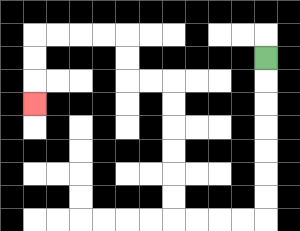{'start': '[11, 2]', 'end': '[1, 4]', 'path_directions': 'D,D,D,D,D,D,D,L,L,L,L,U,U,U,U,U,U,L,L,U,U,L,L,L,L,D,D,D', 'path_coordinates': '[[11, 2], [11, 3], [11, 4], [11, 5], [11, 6], [11, 7], [11, 8], [11, 9], [10, 9], [9, 9], [8, 9], [7, 9], [7, 8], [7, 7], [7, 6], [7, 5], [7, 4], [7, 3], [6, 3], [5, 3], [5, 2], [5, 1], [4, 1], [3, 1], [2, 1], [1, 1], [1, 2], [1, 3], [1, 4]]'}